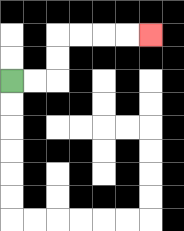{'start': '[0, 3]', 'end': '[6, 1]', 'path_directions': 'R,R,U,U,R,R,R,R', 'path_coordinates': '[[0, 3], [1, 3], [2, 3], [2, 2], [2, 1], [3, 1], [4, 1], [5, 1], [6, 1]]'}